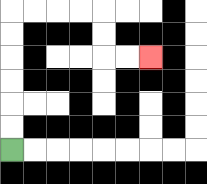{'start': '[0, 6]', 'end': '[6, 2]', 'path_directions': 'U,U,U,U,U,U,R,R,R,R,D,D,R,R', 'path_coordinates': '[[0, 6], [0, 5], [0, 4], [0, 3], [0, 2], [0, 1], [0, 0], [1, 0], [2, 0], [3, 0], [4, 0], [4, 1], [4, 2], [5, 2], [6, 2]]'}